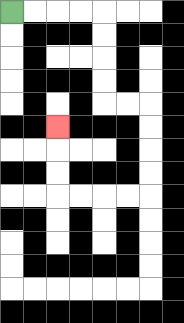{'start': '[0, 0]', 'end': '[2, 5]', 'path_directions': 'R,R,R,R,D,D,D,D,R,R,D,D,D,D,L,L,L,L,U,U,U', 'path_coordinates': '[[0, 0], [1, 0], [2, 0], [3, 0], [4, 0], [4, 1], [4, 2], [4, 3], [4, 4], [5, 4], [6, 4], [6, 5], [6, 6], [6, 7], [6, 8], [5, 8], [4, 8], [3, 8], [2, 8], [2, 7], [2, 6], [2, 5]]'}